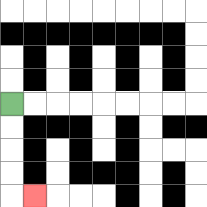{'start': '[0, 4]', 'end': '[1, 8]', 'path_directions': 'D,D,D,D,R', 'path_coordinates': '[[0, 4], [0, 5], [0, 6], [0, 7], [0, 8], [1, 8]]'}